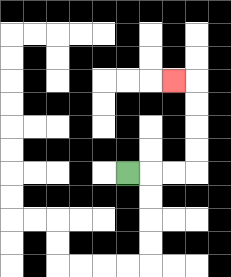{'start': '[5, 7]', 'end': '[7, 3]', 'path_directions': 'R,R,R,U,U,U,U,L', 'path_coordinates': '[[5, 7], [6, 7], [7, 7], [8, 7], [8, 6], [8, 5], [8, 4], [8, 3], [7, 3]]'}